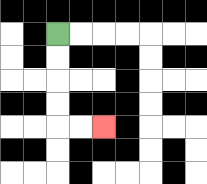{'start': '[2, 1]', 'end': '[4, 5]', 'path_directions': 'D,D,D,D,R,R', 'path_coordinates': '[[2, 1], [2, 2], [2, 3], [2, 4], [2, 5], [3, 5], [4, 5]]'}